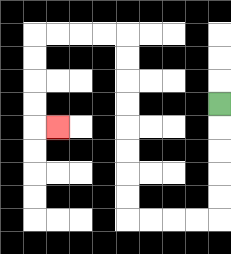{'start': '[9, 4]', 'end': '[2, 5]', 'path_directions': 'D,D,D,D,D,L,L,L,L,U,U,U,U,U,U,U,U,L,L,L,L,D,D,D,D,R', 'path_coordinates': '[[9, 4], [9, 5], [9, 6], [9, 7], [9, 8], [9, 9], [8, 9], [7, 9], [6, 9], [5, 9], [5, 8], [5, 7], [5, 6], [5, 5], [5, 4], [5, 3], [5, 2], [5, 1], [4, 1], [3, 1], [2, 1], [1, 1], [1, 2], [1, 3], [1, 4], [1, 5], [2, 5]]'}